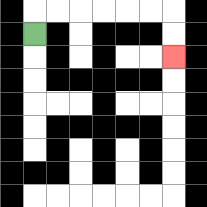{'start': '[1, 1]', 'end': '[7, 2]', 'path_directions': 'U,R,R,R,R,R,R,D,D', 'path_coordinates': '[[1, 1], [1, 0], [2, 0], [3, 0], [4, 0], [5, 0], [6, 0], [7, 0], [7, 1], [7, 2]]'}